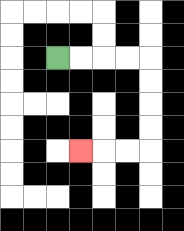{'start': '[2, 2]', 'end': '[3, 6]', 'path_directions': 'R,R,R,R,D,D,D,D,L,L,L', 'path_coordinates': '[[2, 2], [3, 2], [4, 2], [5, 2], [6, 2], [6, 3], [6, 4], [6, 5], [6, 6], [5, 6], [4, 6], [3, 6]]'}